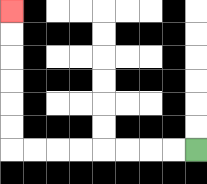{'start': '[8, 6]', 'end': '[0, 0]', 'path_directions': 'L,L,L,L,L,L,L,L,U,U,U,U,U,U', 'path_coordinates': '[[8, 6], [7, 6], [6, 6], [5, 6], [4, 6], [3, 6], [2, 6], [1, 6], [0, 6], [0, 5], [0, 4], [0, 3], [0, 2], [0, 1], [0, 0]]'}